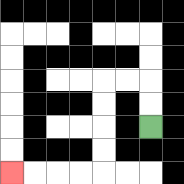{'start': '[6, 5]', 'end': '[0, 7]', 'path_directions': 'U,U,L,L,D,D,D,D,L,L,L,L', 'path_coordinates': '[[6, 5], [6, 4], [6, 3], [5, 3], [4, 3], [4, 4], [4, 5], [4, 6], [4, 7], [3, 7], [2, 7], [1, 7], [0, 7]]'}